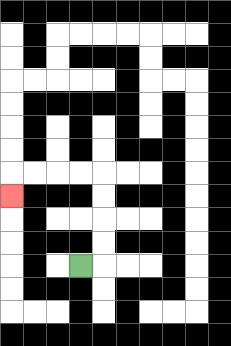{'start': '[3, 11]', 'end': '[0, 8]', 'path_directions': 'R,U,U,U,U,L,L,L,L,D', 'path_coordinates': '[[3, 11], [4, 11], [4, 10], [4, 9], [4, 8], [4, 7], [3, 7], [2, 7], [1, 7], [0, 7], [0, 8]]'}